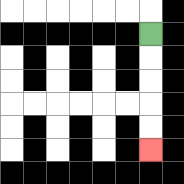{'start': '[6, 1]', 'end': '[6, 6]', 'path_directions': 'D,D,D,D,D', 'path_coordinates': '[[6, 1], [6, 2], [6, 3], [6, 4], [6, 5], [6, 6]]'}